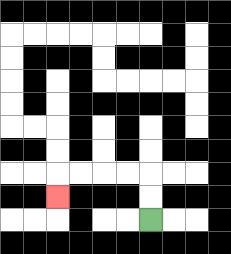{'start': '[6, 9]', 'end': '[2, 8]', 'path_directions': 'U,U,L,L,L,L,D', 'path_coordinates': '[[6, 9], [6, 8], [6, 7], [5, 7], [4, 7], [3, 7], [2, 7], [2, 8]]'}